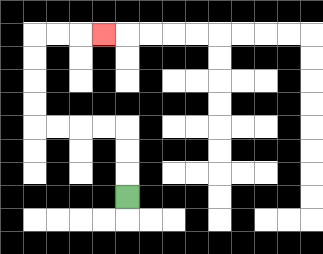{'start': '[5, 8]', 'end': '[4, 1]', 'path_directions': 'U,U,U,L,L,L,L,U,U,U,U,R,R,R', 'path_coordinates': '[[5, 8], [5, 7], [5, 6], [5, 5], [4, 5], [3, 5], [2, 5], [1, 5], [1, 4], [1, 3], [1, 2], [1, 1], [2, 1], [3, 1], [4, 1]]'}